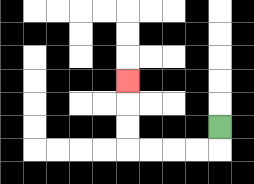{'start': '[9, 5]', 'end': '[5, 3]', 'path_directions': 'D,L,L,L,L,U,U,U', 'path_coordinates': '[[9, 5], [9, 6], [8, 6], [7, 6], [6, 6], [5, 6], [5, 5], [5, 4], [5, 3]]'}